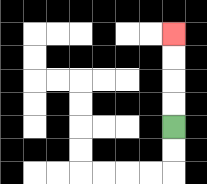{'start': '[7, 5]', 'end': '[7, 1]', 'path_directions': 'U,U,U,U', 'path_coordinates': '[[7, 5], [7, 4], [7, 3], [7, 2], [7, 1]]'}